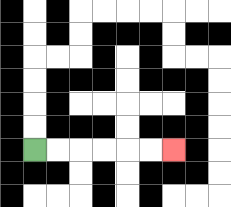{'start': '[1, 6]', 'end': '[7, 6]', 'path_directions': 'R,R,R,R,R,R', 'path_coordinates': '[[1, 6], [2, 6], [3, 6], [4, 6], [5, 6], [6, 6], [7, 6]]'}